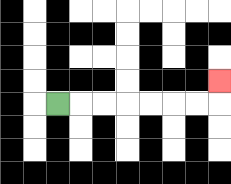{'start': '[2, 4]', 'end': '[9, 3]', 'path_directions': 'R,R,R,R,R,R,R,U', 'path_coordinates': '[[2, 4], [3, 4], [4, 4], [5, 4], [6, 4], [7, 4], [8, 4], [9, 4], [9, 3]]'}